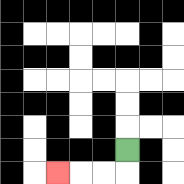{'start': '[5, 6]', 'end': '[2, 7]', 'path_directions': 'D,L,L,L', 'path_coordinates': '[[5, 6], [5, 7], [4, 7], [3, 7], [2, 7]]'}